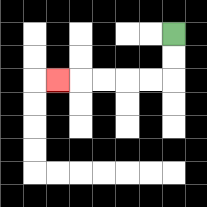{'start': '[7, 1]', 'end': '[2, 3]', 'path_directions': 'D,D,L,L,L,L,L', 'path_coordinates': '[[7, 1], [7, 2], [7, 3], [6, 3], [5, 3], [4, 3], [3, 3], [2, 3]]'}